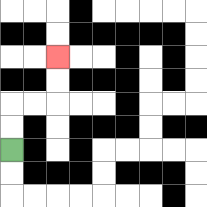{'start': '[0, 6]', 'end': '[2, 2]', 'path_directions': 'U,U,R,R,U,U', 'path_coordinates': '[[0, 6], [0, 5], [0, 4], [1, 4], [2, 4], [2, 3], [2, 2]]'}